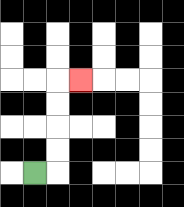{'start': '[1, 7]', 'end': '[3, 3]', 'path_directions': 'R,U,U,U,U,R', 'path_coordinates': '[[1, 7], [2, 7], [2, 6], [2, 5], [2, 4], [2, 3], [3, 3]]'}